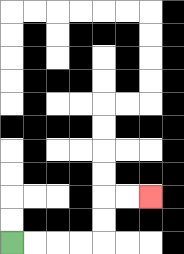{'start': '[0, 10]', 'end': '[6, 8]', 'path_directions': 'R,R,R,R,U,U,R,R', 'path_coordinates': '[[0, 10], [1, 10], [2, 10], [3, 10], [4, 10], [4, 9], [4, 8], [5, 8], [6, 8]]'}